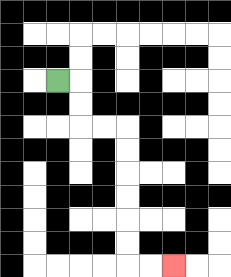{'start': '[2, 3]', 'end': '[7, 11]', 'path_directions': 'R,D,D,R,R,D,D,D,D,D,D,R,R', 'path_coordinates': '[[2, 3], [3, 3], [3, 4], [3, 5], [4, 5], [5, 5], [5, 6], [5, 7], [5, 8], [5, 9], [5, 10], [5, 11], [6, 11], [7, 11]]'}